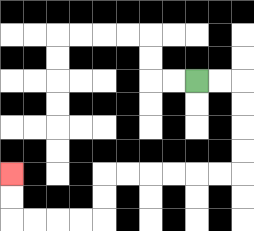{'start': '[8, 3]', 'end': '[0, 7]', 'path_directions': 'R,R,D,D,D,D,L,L,L,L,L,L,D,D,L,L,L,L,U,U', 'path_coordinates': '[[8, 3], [9, 3], [10, 3], [10, 4], [10, 5], [10, 6], [10, 7], [9, 7], [8, 7], [7, 7], [6, 7], [5, 7], [4, 7], [4, 8], [4, 9], [3, 9], [2, 9], [1, 9], [0, 9], [0, 8], [0, 7]]'}